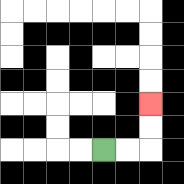{'start': '[4, 6]', 'end': '[6, 4]', 'path_directions': 'R,R,U,U', 'path_coordinates': '[[4, 6], [5, 6], [6, 6], [6, 5], [6, 4]]'}